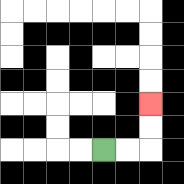{'start': '[4, 6]', 'end': '[6, 4]', 'path_directions': 'R,R,U,U', 'path_coordinates': '[[4, 6], [5, 6], [6, 6], [6, 5], [6, 4]]'}